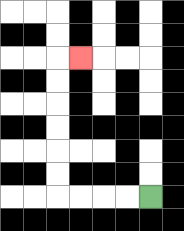{'start': '[6, 8]', 'end': '[3, 2]', 'path_directions': 'L,L,L,L,U,U,U,U,U,U,R', 'path_coordinates': '[[6, 8], [5, 8], [4, 8], [3, 8], [2, 8], [2, 7], [2, 6], [2, 5], [2, 4], [2, 3], [2, 2], [3, 2]]'}